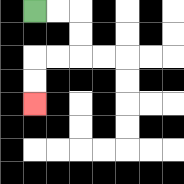{'start': '[1, 0]', 'end': '[1, 4]', 'path_directions': 'R,R,D,D,L,L,D,D', 'path_coordinates': '[[1, 0], [2, 0], [3, 0], [3, 1], [3, 2], [2, 2], [1, 2], [1, 3], [1, 4]]'}